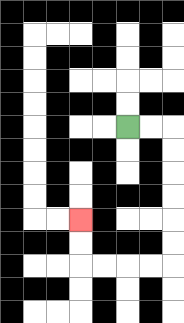{'start': '[5, 5]', 'end': '[3, 9]', 'path_directions': 'R,R,D,D,D,D,D,D,L,L,L,L,U,U', 'path_coordinates': '[[5, 5], [6, 5], [7, 5], [7, 6], [7, 7], [7, 8], [7, 9], [7, 10], [7, 11], [6, 11], [5, 11], [4, 11], [3, 11], [3, 10], [3, 9]]'}